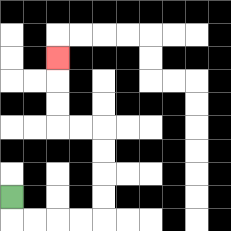{'start': '[0, 8]', 'end': '[2, 2]', 'path_directions': 'D,R,R,R,R,U,U,U,U,L,L,U,U,U', 'path_coordinates': '[[0, 8], [0, 9], [1, 9], [2, 9], [3, 9], [4, 9], [4, 8], [4, 7], [4, 6], [4, 5], [3, 5], [2, 5], [2, 4], [2, 3], [2, 2]]'}